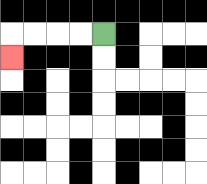{'start': '[4, 1]', 'end': '[0, 2]', 'path_directions': 'L,L,L,L,D', 'path_coordinates': '[[4, 1], [3, 1], [2, 1], [1, 1], [0, 1], [0, 2]]'}